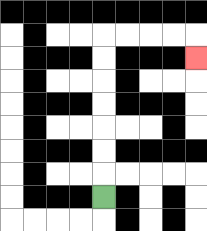{'start': '[4, 8]', 'end': '[8, 2]', 'path_directions': 'U,U,U,U,U,U,U,R,R,R,R,D', 'path_coordinates': '[[4, 8], [4, 7], [4, 6], [4, 5], [4, 4], [4, 3], [4, 2], [4, 1], [5, 1], [6, 1], [7, 1], [8, 1], [8, 2]]'}